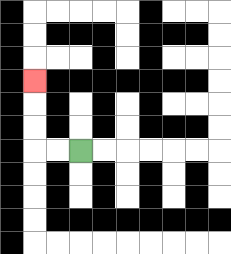{'start': '[3, 6]', 'end': '[1, 3]', 'path_directions': 'L,L,U,U,U', 'path_coordinates': '[[3, 6], [2, 6], [1, 6], [1, 5], [1, 4], [1, 3]]'}